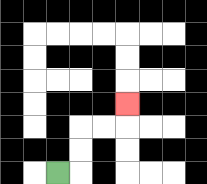{'start': '[2, 7]', 'end': '[5, 4]', 'path_directions': 'R,U,U,R,R,U', 'path_coordinates': '[[2, 7], [3, 7], [3, 6], [3, 5], [4, 5], [5, 5], [5, 4]]'}